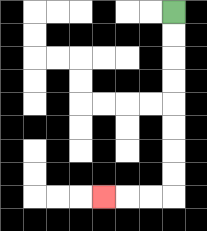{'start': '[7, 0]', 'end': '[4, 8]', 'path_directions': 'D,D,D,D,D,D,D,D,L,L,L', 'path_coordinates': '[[7, 0], [7, 1], [7, 2], [7, 3], [7, 4], [7, 5], [7, 6], [7, 7], [7, 8], [6, 8], [5, 8], [4, 8]]'}